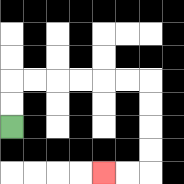{'start': '[0, 5]', 'end': '[4, 7]', 'path_directions': 'U,U,R,R,R,R,R,R,D,D,D,D,L,L', 'path_coordinates': '[[0, 5], [0, 4], [0, 3], [1, 3], [2, 3], [3, 3], [4, 3], [5, 3], [6, 3], [6, 4], [6, 5], [6, 6], [6, 7], [5, 7], [4, 7]]'}